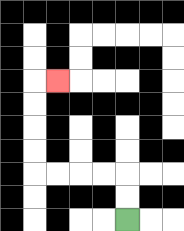{'start': '[5, 9]', 'end': '[2, 3]', 'path_directions': 'U,U,L,L,L,L,U,U,U,U,R', 'path_coordinates': '[[5, 9], [5, 8], [5, 7], [4, 7], [3, 7], [2, 7], [1, 7], [1, 6], [1, 5], [1, 4], [1, 3], [2, 3]]'}